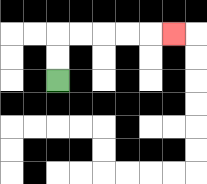{'start': '[2, 3]', 'end': '[7, 1]', 'path_directions': 'U,U,R,R,R,R,R', 'path_coordinates': '[[2, 3], [2, 2], [2, 1], [3, 1], [4, 1], [5, 1], [6, 1], [7, 1]]'}